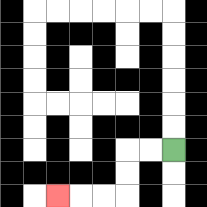{'start': '[7, 6]', 'end': '[2, 8]', 'path_directions': 'L,L,D,D,L,L,L', 'path_coordinates': '[[7, 6], [6, 6], [5, 6], [5, 7], [5, 8], [4, 8], [3, 8], [2, 8]]'}